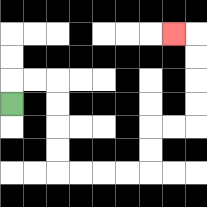{'start': '[0, 4]', 'end': '[7, 1]', 'path_directions': 'U,R,R,D,D,D,D,R,R,R,R,U,U,R,R,U,U,U,U,L', 'path_coordinates': '[[0, 4], [0, 3], [1, 3], [2, 3], [2, 4], [2, 5], [2, 6], [2, 7], [3, 7], [4, 7], [5, 7], [6, 7], [6, 6], [6, 5], [7, 5], [8, 5], [8, 4], [8, 3], [8, 2], [8, 1], [7, 1]]'}